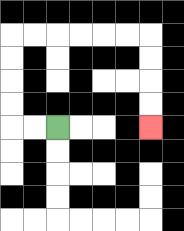{'start': '[2, 5]', 'end': '[6, 5]', 'path_directions': 'L,L,U,U,U,U,R,R,R,R,R,R,D,D,D,D', 'path_coordinates': '[[2, 5], [1, 5], [0, 5], [0, 4], [0, 3], [0, 2], [0, 1], [1, 1], [2, 1], [3, 1], [4, 1], [5, 1], [6, 1], [6, 2], [6, 3], [6, 4], [6, 5]]'}